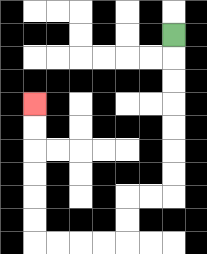{'start': '[7, 1]', 'end': '[1, 4]', 'path_directions': 'D,D,D,D,D,D,D,L,L,D,D,L,L,L,L,U,U,U,U,U,U', 'path_coordinates': '[[7, 1], [7, 2], [7, 3], [7, 4], [7, 5], [7, 6], [7, 7], [7, 8], [6, 8], [5, 8], [5, 9], [5, 10], [4, 10], [3, 10], [2, 10], [1, 10], [1, 9], [1, 8], [1, 7], [1, 6], [1, 5], [1, 4]]'}